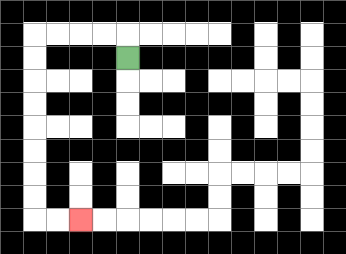{'start': '[5, 2]', 'end': '[3, 9]', 'path_directions': 'U,L,L,L,L,D,D,D,D,D,D,D,D,R,R', 'path_coordinates': '[[5, 2], [5, 1], [4, 1], [3, 1], [2, 1], [1, 1], [1, 2], [1, 3], [1, 4], [1, 5], [1, 6], [1, 7], [1, 8], [1, 9], [2, 9], [3, 9]]'}